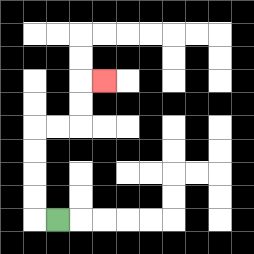{'start': '[2, 9]', 'end': '[4, 3]', 'path_directions': 'L,U,U,U,U,R,R,U,U,R', 'path_coordinates': '[[2, 9], [1, 9], [1, 8], [1, 7], [1, 6], [1, 5], [2, 5], [3, 5], [3, 4], [3, 3], [4, 3]]'}